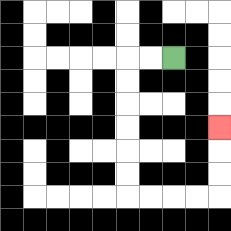{'start': '[7, 2]', 'end': '[9, 5]', 'path_directions': 'L,L,D,D,D,D,D,D,R,R,R,R,U,U,U', 'path_coordinates': '[[7, 2], [6, 2], [5, 2], [5, 3], [5, 4], [5, 5], [5, 6], [5, 7], [5, 8], [6, 8], [7, 8], [8, 8], [9, 8], [9, 7], [9, 6], [9, 5]]'}